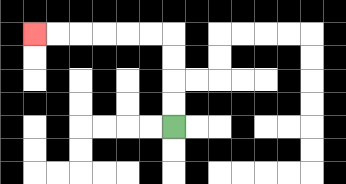{'start': '[7, 5]', 'end': '[1, 1]', 'path_directions': 'U,U,U,U,L,L,L,L,L,L', 'path_coordinates': '[[7, 5], [7, 4], [7, 3], [7, 2], [7, 1], [6, 1], [5, 1], [4, 1], [3, 1], [2, 1], [1, 1]]'}